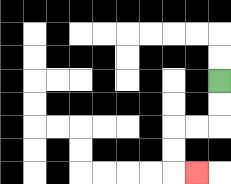{'start': '[9, 3]', 'end': '[8, 7]', 'path_directions': 'D,D,L,L,D,D,R', 'path_coordinates': '[[9, 3], [9, 4], [9, 5], [8, 5], [7, 5], [7, 6], [7, 7], [8, 7]]'}